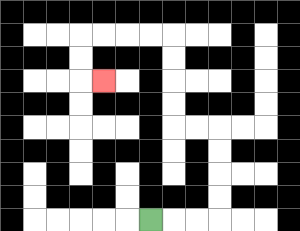{'start': '[6, 9]', 'end': '[4, 3]', 'path_directions': 'R,R,R,U,U,U,U,L,L,U,U,U,U,L,L,L,L,D,D,R', 'path_coordinates': '[[6, 9], [7, 9], [8, 9], [9, 9], [9, 8], [9, 7], [9, 6], [9, 5], [8, 5], [7, 5], [7, 4], [7, 3], [7, 2], [7, 1], [6, 1], [5, 1], [4, 1], [3, 1], [3, 2], [3, 3], [4, 3]]'}